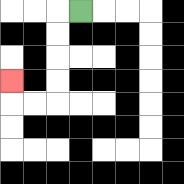{'start': '[3, 0]', 'end': '[0, 3]', 'path_directions': 'L,D,D,D,D,L,L,U', 'path_coordinates': '[[3, 0], [2, 0], [2, 1], [2, 2], [2, 3], [2, 4], [1, 4], [0, 4], [0, 3]]'}